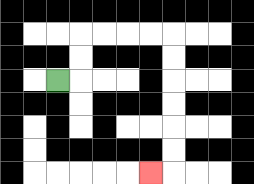{'start': '[2, 3]', 'end': '[6, 7]', 'path_directions': 'R,U,U,R,R,R,R,D,D,D,D,D,D,L', 'path_coordinates': '[[2, 3], [3, 3], [3, 2], [3, 1], [4, 1], [5, 1], [6, 1], [7, 1], [7, 2], [7, 3], [7, 4], [7, 5], [7, 6], [7, 7], [6, 7]]'}